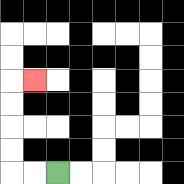{'start': '[2, 7]', 'end': '[1, 3]', 'path_directions': 'L,L,U,U,U,U,R', 'path_coordinates': '[[2, 7], [1, 7], [0, 7], [0, 6], [0, 5], [0, 4], [0, 3], [1, 3]]'}